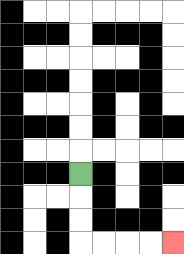{'start': '[3, 7]', 'end': '[7, 10]', 'path_directions': 'D,D,D,R,R,R,R', 'path_coordinates': '[[3, 7], [3, 8], [3, 9], [3, 10], [4, 10], [5, 10], [6, 10], [7, 10]]'}